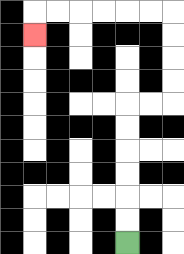{'start': '[5, 10]', 'end': '[1, 1]', 'path_directions': 'U,U,U,U,U,U,R,R,U,U,U,U,L,L,L,L,L,L,D', 'path_coordinates': '[[5, 10], [5, 9], [5, 8], [5, 7], [5, 6], [5, 5], [5, 4], [6, 4], [7, 4], [7, 3], [7, 2], [7, 1], [7, 0], [6, 0], [5, 0], [4, 0], [3, 0], [2, 0], [1, 0], [1, 1]]'}